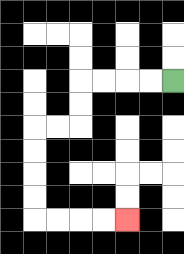{'start': '[7, 3]', 'end': '[5, 9]', 'path_directions': 'L,L,L,L,D,D,L,L,D,D,D,D,R,R,R,R', 'path_coordinates': '[[7, 3], [6, 3], [5, 3], [4, 3], [3, 3], [3, 4], [3, 5], [2, 5], [1, 5], [1, 6], [1, 7], [1, 8], [1, 9], [2, 9], [3, 9], [4, 9], [5, 9]]'}